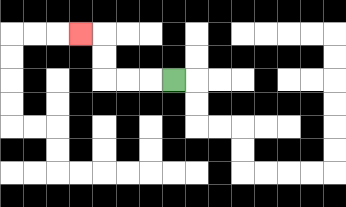{'start': '[7, 3]', 'end': '[3, 1]', 'path_directions': 'L,L,L,U,U,L', 'path_coordinates': '[[7, 3], [6, 3], [5, 3], [4, 3], [4, 2], [4, 1], [3, 1]]'}